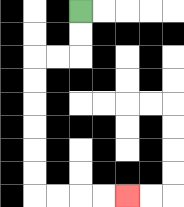{'start': '[3, 0]', 'end': '[5, 8]', 'path_directions': 'D,D,L,L,D,D,D,D,D,D,R,R,R,R', 'path_coordinates': '[[3, 0], [3, 1], [3, 2], [2, 2], [1, 2], [1, 3], [1, 4], [1, 5], [1, 6], [1, 7], [1, 8], [2, 8], [3, 8], [4, 8], [5, 8]]'}